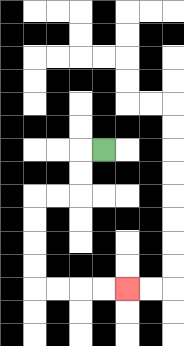{'start': '[4, 6]', 'end': '[5, 12]', 'path_directions': 'L,D,D,L,L,D,D,D,D,R,R,R,R', 'path_coordinates': '[[4, 6], [3, 6], [3, 7], [3, 8], [2, 8], [1, 8], [1, 9], [1, 10], [1, 11], [1, 12], [2, 12], [3, 12], [4, 12], [5, 12]]'}